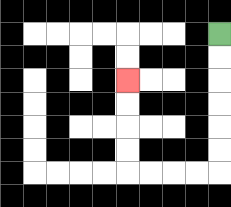{'start': '[9, 1]', 'end': '[5, 3]', 'path_directions': 'D,D,D,D,D,D,L,L,L,L,U,U,U,U', 'path_coordinates': '[[9, 1], [9, 2], [9, 3], [9, 4], [9, 5], [9, 6], [9, 7], [8, 7], [7, 7], [6, 7], [5, 7], [5, 6], [5, 5], [5, 4], [5, 3]]'}